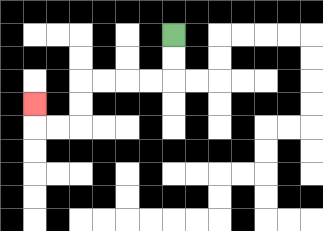{'start': '[7, 1]', 'end': '[1, 4]', 'path_directions': 'D,D,L,L,L,L,D,D,L,L,U', 'path_coordinates': '[[7, 1], [7, 2], [7, 3], [6, 3], [5, 3], [4, 3], [3, 3], [3, 4], [3, 5], [2, 5], [1, 5], [1, 4]]'}